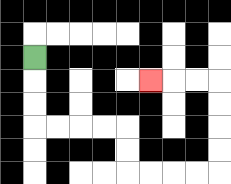{'start': '[1, 2]', 'end': '[6, 3]', 'path_directions': 'D,D,D,R,R,R,R,D,D,R,R,R,R,U,U,U,U,L,L,L', 'path_coordinates': '[[1, 2], [1, 3], [1, 4], [1, 5], [2, 5], [3, 5], [4, 5], [5, 5], [5, 6], [5, 7], [6, 7], [7, 7], [8, 7], [9, 7], [9, 6], [9, 5], [9, 4], [9, 3], [8, 3], [7, 3], [6, 3]]'}